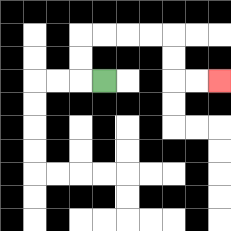{'start': '[4, 3]', 'end': '[9, 3]', 'path_directions': 'L,U,U,R,R,R,R,D,D,R,R', 'path_coordinates': '[[4, 3], [3, 3], [3, 2], [3, 1], [4, 1], [5, 1], [6, 1], [7, 1], [7, 2], [7, 3], [8, 3], [9, 3]]'}